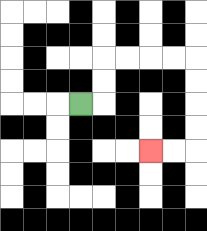{'start': '[3, 4]', 'end': '[6, 6]', 'path_directions': 'R,U,U,R,R,R,R,D,D,D,D,L,L', 'path_coordinates': '[[3, 4], [4, 4], [4, 3], [4, 2], [5, 2], [6, 2], [7, 2], [8, 2], [8, 3], [8, 4], [8, 5], [8, 6], [7, 6], [6, 6]]'}